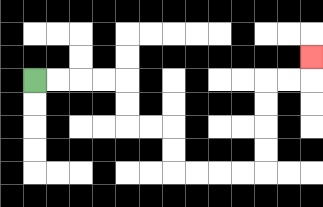{'start': '[1, 3]', 'end': '[13, 2]', 'path_directions': 'R,R,R,R,D,D,R,R,D,D,R,R,R,R,U,U,U,U,R,R,U', 'path_coordinates': '[[1, 3], [2, 3], [3, 3], [4, 3], [5, 3], [5, 4], [5, 5], [6, 5], [7, 5], [7, 6], [7, 7], [8, 7], [9, 7], [10, 7], [11, 7], [11, 6], [11, 5], [11, 4], [11, 3], [12, 3], [13, 3], [13, 2]]'}